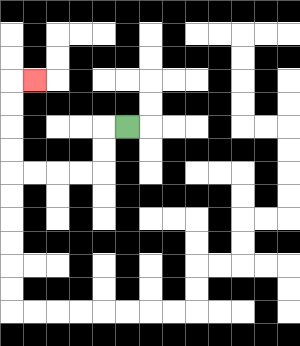{'start': '[5, 5]', 'end': '[1, 3]', 'path_directions': 'L,D,D,L,L,L,L,U,U,U,U,R', 'path_coordinates': '[[5, 5], [4, 5], [4, 6], [4, 7], [3, 7], [2, 7], [1, 7], [0, 7], [0, 6], [0, 5], [0, 4], [0, 3], [1, 3]]'}